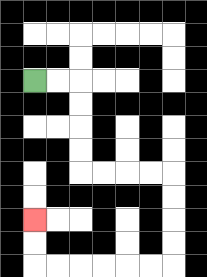{'start': '[1, 3]', 'end': '[1, 9]', 'path_directions': 'R,R,D,D,D,D,R,R,R,R,D,D,D,D,L,L,L,L,L,L,U,U', 'path_coordinates': '[[1, 3], [2, 3], [3, 3], [3, 4], [3, 5], [3, 6], [3, 7], [4, 7], [5, 7], [6, 7], [7, 7], [7, 8], [7, 9], [7, 10], [7, 11], [6, 11], [5, 11], [4, 11], [3, 11], [2, 11], [1, 11], [1, 10], [1, 9]]'}